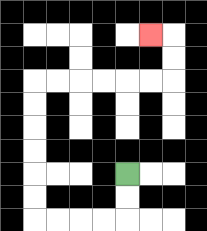{'start': '[5, 7]', 'end': '[6, 1]', 'path_directions': 'D,D,L,L,L,L,U,U,U,U,U,U,R,R,R,R,R,R,U,U,L', 'path_coordinates': '[[5, 7], [5, 8], [5, 9], [4, 9], [3, 9], [2, 9], [1, 9], [1, 8], [1, 7], [1, 6], [1, 5], [1, 4], [1, 3], [2, 3], [3, 3], [4, 3], [5, 3], [6, 3], [7, 3], [7, 2], [7, 1], [6, 1]]'}